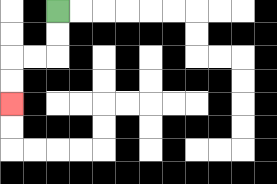{'start': '[2, 0]', 'end': '[0, 4]', 'path_directions': 'D,D,L,L,D,D', 'path_coordinates': '[[2, 0], [2, 1], [2, 2], [1, 2], [0, 2], [0, 3], [0, 4]]'}